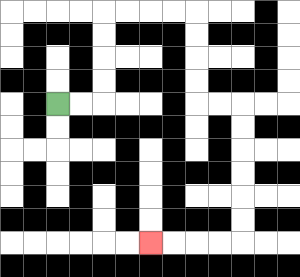{'start': '[2, 4]', 'end': '[6, 10]', 'path_directions': 'R,R,U,U,U,U,R,R,R,R,D,D,D,D,R,R,D,D,D,D,D,D,L,L,L,L', 'path_coordinates': '[[2, 4], [3, 4], [4, 4], [4, 3], [4, 2], [4, 1], [4, 0], [5, 0], [6, 0], [7, 0], [8, 0], [8, 1], [8, 2], [8, 3], [8, 4], [9, 4], [10, 4], [10, 5], [10, 6], [10, 7], [10, 8], [10, 9], [10, 10], [9, 10], [8, 10], [7, 10], [6, 10]]'}